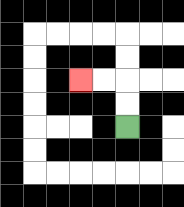{'start': '[5, 5]', 'end': '[3, 3]', 'path_directions': 'U,U,L,L', 'path_coordinates': '[[5, 5], [5, 4], [5, 3], [4, 3], [3, 3]]'}